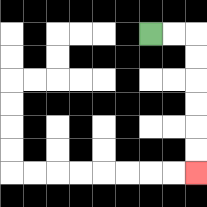{'start': '[6, 1]', 'end': '[8, 7]', 'path_directions': 'R,R,D,D,D,D,D,D', 'path_coordinates': '[[6, 1], [7, 1], [8, 1], [8, 2], [8, 3], [8, 4], [8, 5], [8, 6], [8, 7]]'}